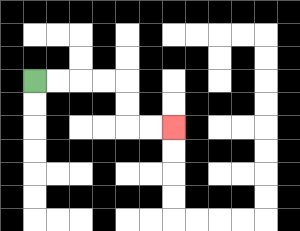{'start': '[1, 3]', 'end': '[7, 5]', 'path_directions': 'R,R,R,R,D,D,R,R', 'path_coordinates': '[[1, 3], [2, 3], [3, 3], [4, 3], [5, 3], [5, 4], [5, 5], [6, 5], [7, 5]]'}